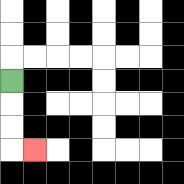{'start': '[0, 3]', 'end': '[1, 6]', 'path_directions': 'D,D,D,R', 'path_coordinates': '[[0, 3], [0, 4], [0, 5], [0, 6], [1, 6]]'}